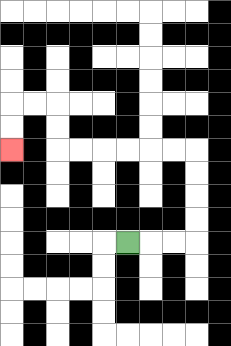{'start': '[5, 10]', 'end': '[0, 6]', 'path_directions': 'R,R,R,U,U,U,U,L,L,L,L,L,L,U,U,L,L,D,D', 'path_coordinates': '[[5, 10], [6, 10], [7, 10], [8, 10], [8, 9], [8, 8], [8, 7], [8, 6], [7, 6], [6, 6], [5, 6], [4, 6], [3, 6], [2, 6], [2, 5], [2, 4], [1, 4], [0, 4], [0, 5], [0, 6]]'}